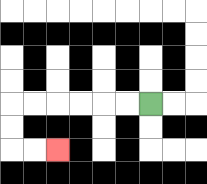{'start': '[6, 4]', 'end': '[2, 6]', 'path_directions': 'L,L,L,L,L,L,D,D,R,R', 'path_coordinates': '[[6, 4], [5, 4], [4, 4], [3, 4], [2, 4], [1, 4], [0, 4], [0, 5], [0, 6], [1, 6], [2, 6]]'}